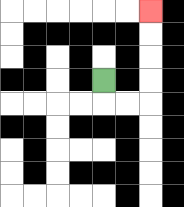{'start': '[4, 3]', 'end': '[6, 0]', 'path_directions': 'D,R,R,U,U,U,U', 'path_coordinates': '[[4, 3], [4, 4], [5, 4], [6, 4], [6, 3], [6, 2], [6, 1], [6, 0]]'}